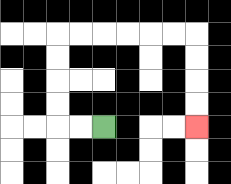{'start': '[4, 5]', 'end': '[8, 5]', 'path_directions': 'L,L,U,U,U,U,R,R,R,R,R,R,D,D,D,D', 'path_coordinates': '[[4, 5], [3, 5], [2, 5], [2, 4], [2, 3], [2, 2], [2, 1], [3, 1], [4, 1], [5, 1], [6, 1], [7, 1], [8, 1], [8, 2], [8, 3], [8, 4], [8, 5]]'}